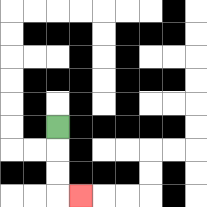{'start': '[2, 5]', 'end': '[3, 8]', 'path_directions': 'D,D,D,R', 'path_coordinates': '[[2, 5], [2, 6], [2, 7], [2, 8], [3, 8]]'}